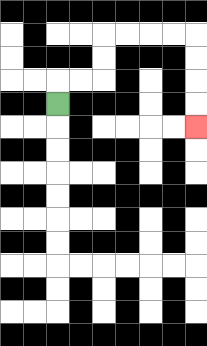{'start': '[2, 4]', 'end': '[8, 5]', 'path_directions': 'U,R,R,U,U,R,R,R,R,D,D,D,D', 'path_coordinates': '[[2, 4], [2, 3], [3, 3], [4, 3], [4, 2], [4, 1], [5, 1], [6, 1], [7, 1], [8, 1], [8, 2], [8, 3], [8, 4], [8, 5]]'}